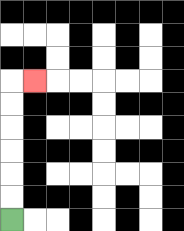{'start': '[0, 9]', 'end': '[1, 3]', 'path_directions': 'U,U,U,U,U,U,R', 'path_coordinates': '[[0, 9], [0, 8], [0, 7], [0, 6], [0, 5], [0, 4], [0, 3], [1, 3]]'}